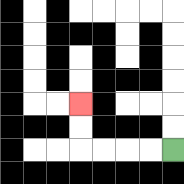{'start': '[7, 6]', 'end': '[3, 4]', 'path_directions': 'L,L,L,L,U,U', 'path_coordinates': '[[7, 6], [6, 6], [5, 6], [4, 6], [3, 6], [3, 5], [3, 4]]'}